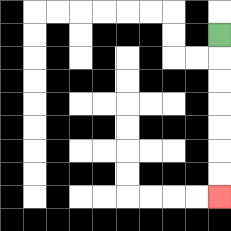{'start': '[9, 1]', 'end': '[9, 8]', 'path_directions': 'D,D,D,D,D,D,D', 'path_coordinates': '[[9, 1], [9, 2], [9, 3], [9, 4], [9, 5], [9, 6], [9, 7], [9, 8]]'}